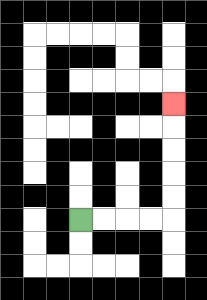{'start': '[3, 9]', 'end': '[7, 4]', 'path_directions': 'R,R,R,R,U,U,U,U,U', 'path_coordinates': '[[3, 9], [4, 9], [5, 9], [6, 9], [7, 9], [7, 8], [7, 7], [7, 6], [7, 5], [7, 4]]'}